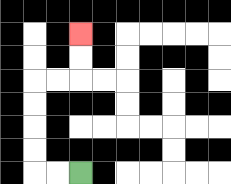{'start': '[3, 7]', 'end': '[3, 1]', 'path_directions': 'L,L,U,U,U,U,R,R,U,U', 'path_coordinates': '[[3, 7], [2, 7], [1, 7], [1, 6], [1, 5], [1, 4], [1, 3], [2, 3], [3, 3], [3, 2], [3, 1]]'}